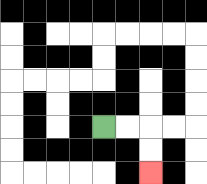{'start': '[4, 5]', 'end': '[6, 7]', 'path_directions': 'R,R,D,D', 'path_coordinates': '[[4, 5], [5, 5], [6, 5], [6, 6], [6, 7]]'}